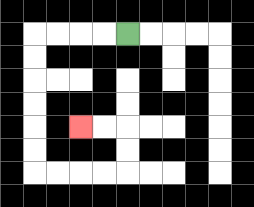{'start': '[5, 1]', 'end': '[3, 5]', 'path_directions': 'L,L,L,L,D,D,D,D,D,D,R,R,R,R,U,U,L,L', 'path_coordinates': '[[5, 1], [4, 1], [3, 1], [2, 1], [1, 1], [1, 2], [1, 3], [1, 4], [1, 5], [1, 6], [1, 7], [2, 7], [3, 7], [4, 7], [5, 7], [5, 6], [5, 5], [4, 5], [3, 5]]'}